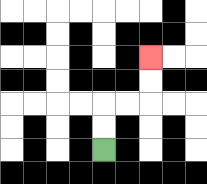{'start': '[4, 6]', 'end': '[6, 2]', 'path_directions': 'U,U,R,R,U,U', 'path_coordinates': '[[4, 6], [4, 5], [4, 4], [5, 4], [6, 4], [6, 3], [6, 2]]'}